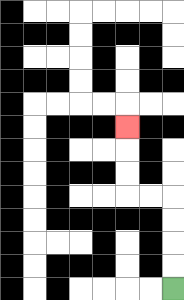{'start': '[7, 12]', 'end': '[5, 5]', 'path_directions': 'U,U,U,U,L,L,U,U,U', 'path_coordinates': '[[7, 12], [7, 11], [7, 10], [7, 9], [7, 8], [6, 8], [5, 8], [5, 7], [5, 6], [5, 5]]'}